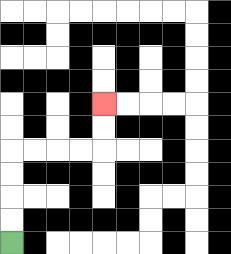{'start': '[0, 10]', 'end': '[4, 4]', 'path_directions': 'U,U,U,U,R,R,R,R,U,U', 'path_coordinates': '[[0, 10], [0, 9], [0, 8], [0, 7], [0, 6], [1, 6], [2, 6], [3, 6], [4, 6], [4, 5], [4, 4]]'}